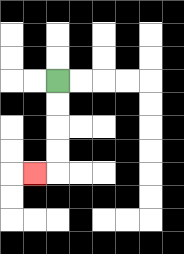{'start': '[2, 3]', 'end': '[1, 7]', 'path_directions': 'D,D,D,D,L', 'path_coordinates': '[[2, 3], [2, 4], [2, 5], [2, 6], [2, 7], [1, 7]]'}